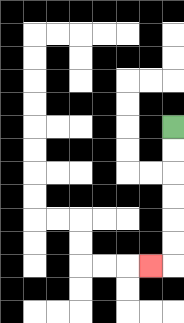{'start': '[7, 5]', 'end': '[6, 11]', 'path_directions': 'D,D,D,D,D,D,L', 'path_coordinates': '[[7, 5], [7, 6], [7, 7], [7, 8], [7, 9], [7, 10], [7, 11], [6, 11]]'}